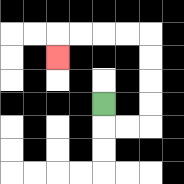{'start': '[4, 4]', 'end': '[2, 2]', 'path_directions': 'D,R,R,U,U,U,U,L,L,L,L,D', 'path_coordinates': '[[4, 4], [4, 5], [5, 5], [6, 5], [6, 4], [6, 3], [6, 2], [6, 1], [5, 1], [4, 1], [3, 1], [2, 1], [2, 2]]'}